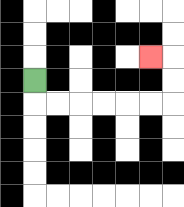{'start': '[1, 3]', 'end': '[6, 2]', 'path_directions': 'D,R,R,R,R,R,R,U,U,L', 'path_coordinates': '[[1, 3], [1, 4], [2, 4], [3, 4], [4, 4], [5, 4], [6, 4], [7, 4], [7, 3], [7, 2], [6, 2]]'}